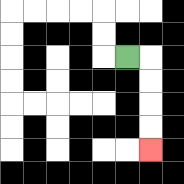{'start': '[5, 2]', 'end': '[6, 6]', 'path_directions': 'R,D,D,D,D', 'path_coordinates': '[[5, 2], [6, 2], [6, 3], [6, 4], [6, 5], [6, 6]]'}